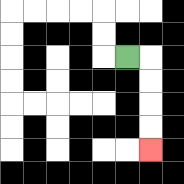{'start': '[5, 2]', 'end': '[6, 6]', 'path_directions': 'R,D,D,D,D', 'path_coordinates': '[[5, 2], [6, 2], [6, 3], [6, 4], [6, 5], [6, 6]]'}